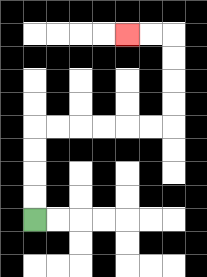{'start': '[1, 9]', 'end': '[5, 1]', 'path_directions': 'U,U,U,U,R,R,R,R,R,R,U,U,U,U,L,L', 'path_coordinates': '[[1, 9], [1, 8], [1, 7], [1, 6], [1, 5], [2, 5], [3, 5], [4, 5], [5, 5], [6, 5], [7, 5], [7, 4], [7, 3], [7, 2], [7, 1], [6, 1], [5, 1]]'}